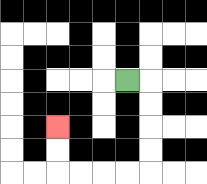{'start': '[5, 3]', 'end': '[2, 5]', 'path_directions': 'R,D,D,D,D,L,L,L,L,U,U', 'path_coordinates': '[[5, 3], [6, 3], [6, 4], [6, 5], [6, 6], [6, 7], [5, 7], [4, 7], [3, 7], [2, 7], [2, 6], [2, 5]]'}